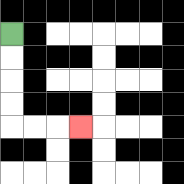{'start': '[0, 1]', 'end': '[3, 5]', 'path_directions': 'D,D,D,D,R,R,R', 'path_coordinates': '[[0, 1], [0, 2], [0, 3], [0, 4], [0, 5], [1, 5], [2, 5], [3, 5]]'}